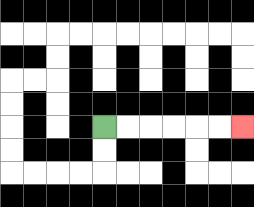{'start': '[4, 5]', 'end': '[10, 5]', 'path_directions': 'R,R,R,R,R,R', 'path_coordinates': '[[4, 5], [5, 5], [6, 5], [7, 5], [8, 5], [9, 5], [10, 5]]'}